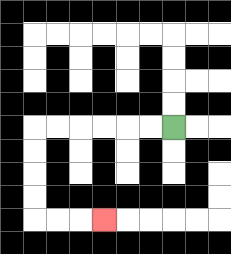{'start': '[7, 5]', 'end': '[4, 9]', 'path_directions': 'L,L,L,L,L,L,D,D,D,D,R,R,R', 'path_coordinates': '[[7, 5], [6, 5], [5, 5], [4, 5], [3, 5], [2, 5], [1, 5], [1, 6], [1, 7], [1, 8], [1, 9], [2, 9], [3, 9], [4, 9]]'}